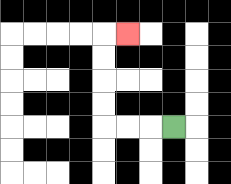{'start': '[7, 5]', 'end': '[5, 1]', 'path_directions': 'L,L,L,U,U,U,U,R', 'path_coordinates': '[[7, 5], [6, 5], [5, 5], [4, 5], [4, 4], [4, 3], [4, 2], [4, 1], [5, 1]]'}